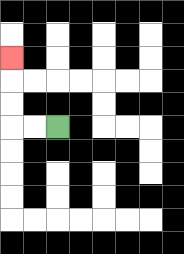{'start': '[2, 5]', 'end': '[0, 2]', 'path_directions': 'L,L,U,U,U', 'path_coordinates': '[[2, 5], [1, 5], [0, 5], [0, 4], [0, 3], [0, 2]]'}